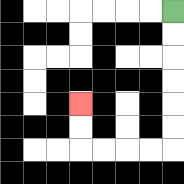{'start': '[7, 0]', 'end': '[3, 4]', 'path_directions': 'D,D,D,D,D,D,L,L,L,L,U,U', 'path_coordinates': '[[7, 0], [7, 1], [7, 2], [7, 3], [7, 4], [7, 5], [7, 6], [6, 6], [5, 6], [4, 6], [3, 6], [3, 5], [3, 4]]'}